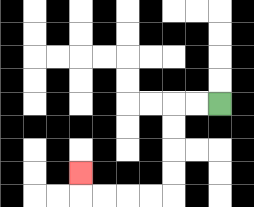{'start': '[9, 4]', 'end': '[3, 7]', 'path_directions': 'L,L,D,D,D,D,L,L,L,L,U', 'path_coordinates': '[[9, 4], [8, 4], [7, 4], [7, 5], [7, 6], [7, 7], [7, 8], [6, 8], [5, 8], [4, 8], [3, 8], [3, 7]]'}